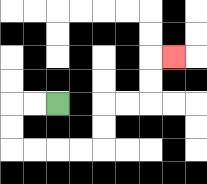{'start': '[2, 4]', 'end': '[7, 2]', 'path_directions': 'L,L,D,D,R,R,R,R,U,U,R,R,U,U,R', 'path_coordinates': '[[2, 4], [1, 4], [0, 4], [0, 5], [0, 6], [1, 6], [2, 6], [3, 6], [4, 6], [4, 5], [4, 4], [5, 4], [6, 4], [6, 3], [6, 2], [7, 2]]'}